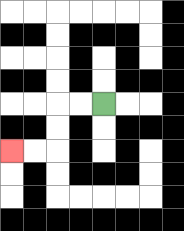{'start': '[4, 4]', 'end': '[0, 6]', 'path_directions': 'L,L,D,D,L,L', 'path_coordinates': '[[4, 4], [3, 4], [2, 4], [2, 5], [2, 6], [1, 6], [0, 6]]'}